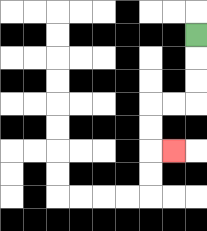{'start': '[8, 1]', 'end': '[7, 6]', 'path_directions': 'D,D,D,L,L,D,D,R', 'path_coordinates': '[[8, 1], [8, 2], [8, 3], [8, 4], [7, 4], [6, 4], [6, 5], [6, 6], [7, 6]]'}